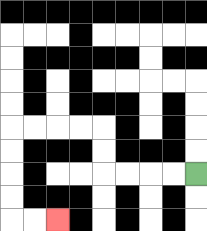{'start': '[8, 7]', 'end': '[2, 9]', 'path_directions': 'L,L,L,L,U,U,L,L,L,L,D,D,D,D,R,R', 'path_coordinates': '[[8, 7], [7, 7], [6, 7], [5, 7], [4, 7], [4, 6], [4, 5], [3, 5], [2, 5], [1, 5], [0, 5], [0, 6], [0, 7], [0, 8], [0, 9], [1, 9], [2, 9]]'}